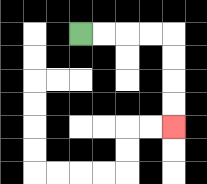{'start': '[3, 1]', 'end': '[7, 5]', 'path_directions': 'R,R,R,R,D,D,D,D', 'path_coordinates': '[[3, 1], [4, 1], [5, 1], [6, 1], [7, 1], [7, 2], [7, 3], [7, 4], [7, 5]]'}